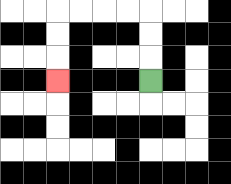{'start': '[6, 3]', 'end': '[2, 3]', 'path_directions': 'U,U,U,L,L,L,L,D,D,D', 'path_coordinates': '[[6, 3], [6, 2], [6, 1], [6, 0], [5, 0], [4, 0], [3, 0], [2, 0], [2, 1], [2, 2], [2, 3]]'}